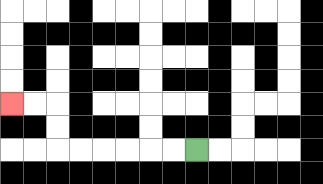{'start': '[8, 6]', 'end': '[0, 4]', 'path_directions': 'L,L,L,L,L,L,U,U,L,L', 'path_coordinates': '[[8, 6], [7, 6], [6, 6], [5, 6], [4, 6], [3, 6], [2, 6], [2, 5], [2, 4], [1, 4], [0, 4]]'}